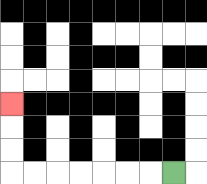{'start': '[7, 7]', 'end': '[0, 4]', 'path_directions': 'L,L,L,L,L,L,L,U,U,U', 'path_coordinates': '[[7, 7], [6, 7], [5, 7], [4, 7], [3, 7], [2, 7], [1, 7], [0, 7], [0, 6], [0, 5], [0, 4]]'}